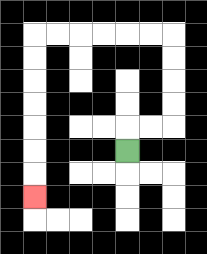{'start': '[5, 6]', 'end': '[1, 8]', 'path_directions': 'U,R,R,U,U,U,U,L,L,L,L,L,L,D,D,D,D,D,D,D', 'path_coordinates': '[[5, 6], [5, 5], [6, 5], [7, 5], [7, 4], [7, 3], [7, 2], [7, 1], [6, 1], [5, 1], [4, 1], [3, 1], [2, 1], [1, 1], [1, 2], [1, 3], [1, 4], [1, 5], [1, 6], [1, 7], [1, 8]]'}